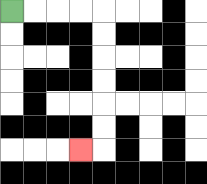{'start': '[0, 0]', 'end': '[3, 6]', 'path_directions': 'R,R,R,R,D,D,D,D,D,D,L', 'path_coordinates': '[[0, 0], [1, 0], [2, 0], [3, 0], [4, 0], [4, 1], [4, 2], [4, 3], [4, 4], [4, 5], [4, 6], [3, 6]]'}